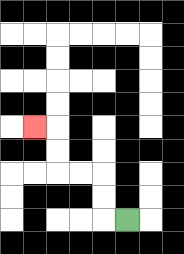{'start': '[5, 9]', 'end': '[1, 5]', 'path_directions': 'L,U,U,L,L,U,U,L', 'path_coordinates': '[[5, 9], [4, 9], [4, 8], [4, 7], [3, 7], [2, 7], [2, 6], [2, 5], [1, 5]]'}